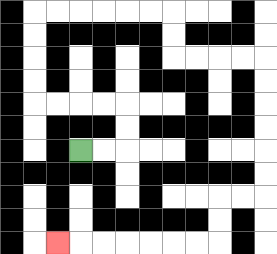{'start': '[3, 6]', 'end': '[2, 10]', 'path_directions': 'R,R,U,U,L,L,L,L,U,U,U,U,R,R,R,R,R,R,D,D,R,R,R,R,D,D,D,D,D,D,L,L,D,D,L,L,L,L,L,L,L', 'path_coordinates': '[[3, 6], [4, 6], [5, 6], [5, 5], [5, 4], [4, 4], [3, 4], [2, 4], [1, 4], [1, 3], [1, 2], [1, 1], [1, 0], [2, 0], [3, 0], [4, 0], [5, 0], [6, 0], [7, 0], [7, 1], [7, 2], [8, 2], [9, 2], [10, 2], [11, 2], [11, 3], [11, 4], [11, 5], [11, 6], [11, 7], [11, 8], [10, 8], [9, 8], [9, 9], [9, 10], [8, 10], [7, 10], [6, 10], [5, 10], [4, 10], [3, 10], [2, 10]]'}